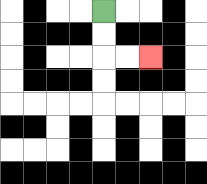{'start': '[4, 0]', 'end': '[6, 2]', 'path_directions': 'D,D,R,R', 'path_coordinates': '[[4, 0], [4, 1], [4, 2], [5, 2], [6, 2]]'}